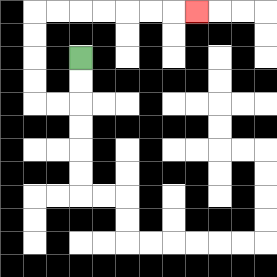{'start': '[3, 2]', 'end': '[8, 0]', 'path_directions': 'D,D,L,L,U,U,U,U,R,R,R,R,R,R,R', 'path_coordinates': '[[3, 2], [3, 3], [3, 4], [2, 4], [1, 4], [1, 3], [1, 2], [1, 1], [1, 0], [2, 0], [3, 0], [4, 0], [5, 0], [6, 0], [7, 0], [8, 0]]'}